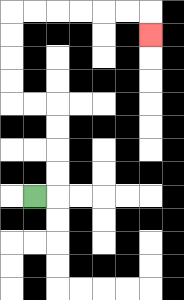{'start': '[1, 8]', 'end': '[6, 1]', 'path_directions': 'R,U,U,U,U,L,L,U,U,U,U,R,R,R,R,R,R,D', 'path_coordinates': '[[1, 8], [2, 8], [2, 7], [2, 6], [2, 5], [2, 4], [1, 4], [0, 4], [0, 3], [0, 2], [0, 1], [0, 0], [1, 0], [2, 0], [3, 0], [4, 0], [5, 0], [6, 0], [6, 1]]'}